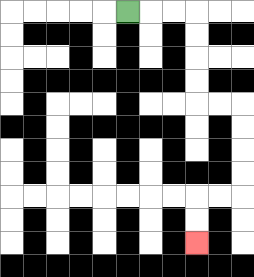{'start': '[5, 0]', 'end': '[8, 10]', 'path_directions': 'R,R,R,D,D,D,D,R,R,D,D,D,D,L,L,D,D', 'path_coordinates': '[[5, 0], [6, 0], [7, 0], [8, 0], [8, 1], [8, 2], [8, 3], [8, 4], [9, 4], [10, 4], [10, 5], [10, 6], [10, 7], [10, 8], [9, 8], [8, 8], [8, 9], [8, 10]]'}